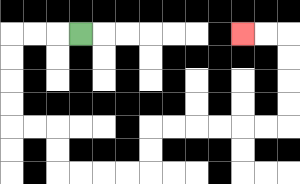{'start': '[3, 1]', 'end': '[10, 1]', 'path_directions': 'L,L,L,D,D,D,D,R,R,D,D,R,R,R,R,U,U,R,R,R,R,R,R,U,U,U,U,L,L', 'path_coordinates': '[[3, 1], [2, 1], [1, 1], [0, 1], [0, 2], [0, 3], [0, 4], [0, 5], [1, 5], [2, 5], [2, 6], [2, 7], [3, 7], [4, 7], [5, 7], [6, 7], [6, 6], [6, 5], [7, 5], [8, 5], [9, 5], [10, 5], [11, 5], [12, 5], [12, 4], [12, 3], [12, 2], [12, 1], [11, 1], [10, 1]]'}